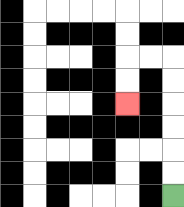{'start': '[7, 8]', 'end': '[5, 4]', 'path_directions': 'U,U,U,U,U,U,L,L,D,D', 'path_coordinates': '[[7, 8], [7, 7], [7, 6], [7, 5], [7, 4], [7, 3], [7, 2], [6, 2], [5, 2], [5, 3], [5, 4]]'}